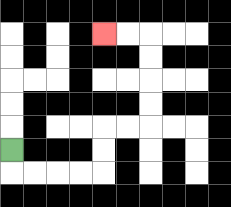{'start': '[0, 6]', 'end': '[4, 1]', 'path_directions': 'D,R,R,R,R,U,U,R,R,U,U,U,U,L,L', 'path_coordinates': '[[0, 6], [0, 7], [1, 7], [2, 7], [3, 7], [4, 7], [4, 6], [4, 5], [5, 5], [6, 5], [6, 4], [6, 3], [6, 2], [6, 1], [5, 1], [4, 1]]'}